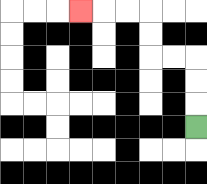{'start': '[8, 5]', 'end': '[3, 0]', 'path_directions': 'U,U,U,L,L,U,U,L,L,L', 'path_coordinates': '[[8, 5], [8, 4], [8, 3], [8, 2], [7, 2], [6, 2], [6, 1], [6, 0], [5, 0], [4, 0], [3, 0]]'}